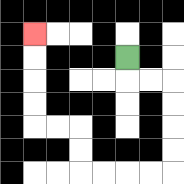{'start': '[5, 2]', 'end': '[1, 1]', 'path_directions': 'D,R,R,D,D,D,D,L,L,L,L,U,U,L,L,U,U,U,U', 'path_coordinates': '[[5, 2], [5, 3], [6, 3], [7, 3], [7, 4], [7, 5], [7, 6], [7, 7], [6, 7], [5, 7], [4, 7], [3, 7], [3, 6], [3, 5], [2, 5], [1, 5], [1, 4], [1, 3], [1, 2], [1, 1]]'}